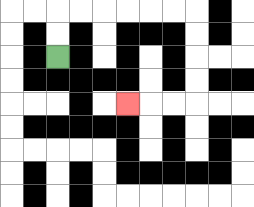{'start': '[2, 2]', 'end': '[5, 4]', 'path_directions': 'U,U,R,R,R,R,R,R,D,D,D,D,L,L,L', 'path_coordinates': '[[2, 2], [2, 1], [2, 0], [3, 0], [4, 0], [5, 0], [6, 0], [7, 0], [8, 0], [8, 1], [8, 2], [8, 3], [8, 4], [7, 4], [6, 4], [5, 4]]'}